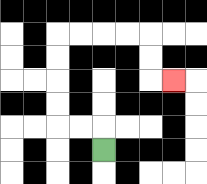{'start': '[4, 6]', 'end': '[7, 3]', 'path_directions': 'U,L,L,U,U,U,U,R,R,R,R,D,D,R', 'path_coordinates': '[[4, 6], [4, 5], [3, 5], [2, 5], [2, 4], [2, 3], [2, 2], [2, 1], [3, 1], [4, 1], [5, 1], [6, 1], [6, 2], [6, 3], [7, 3]]'}